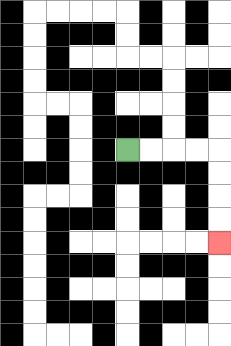{'start': '[5, 6]', 'end': '[9, 10]', 'path_directions': 'R,R,R,R,D,D,D,D', 'path_coordinates': '[[5, 6], [6, 6], [7, 6], [8, 6], [9, 6], [9, 7], [9, 8], [9, 9], [9, 10]]'}